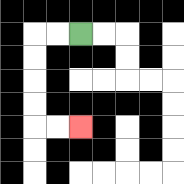{'start': '[3, 1]', 'end': '[3, 5]', 'path_directions': 'L,L,D,D,D,D,R,R', 'path_coordinates': '[[3, 1], [2, 1], [1, 1], [1, 2], [1, 3], [1, 4], [1, 5], [2, 5], [3, 5]]'}